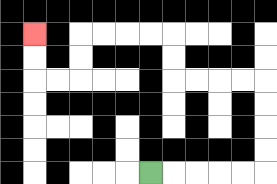{'start': '[6, 7]', 'end': '[1, 1]', 'path_directions': 'R,R,R,R,R,U,U,U,U,L,L,L,L,U,U,L,L,L,L,D,D,L,L,U,U', 'path_coordinates': '[[6, 7], [7, 7], [8, 7], [9, 7], [10, 7], [11, 7], [11, 6], [11, 5], [11, 4], [11, 3], [10, 3], [9, 3], [8, 3], [7, 3], [7, 2], [7, 1], [6, 1], [5, 1], [4, 1], [3, 1], [3, 2], [3, 3], [2, 3], [1, 3], [1, 2], [1, 1]]'}